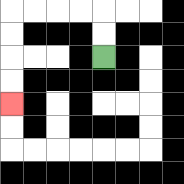{'start': '[4, 2]', 'end': '[0, 4]', 'path_directions': 'U,U,L,L,L,L,D,D,D,D', 'path_coordinates': '[[4, 2], [4, 1], [4, 0], [3, 0], [2, 0], [1, 0], [0, 0], [0, 1], [0, 2], [0, 3], [0, 4]]'}